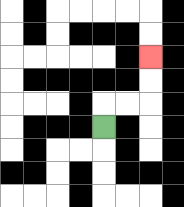{'start': '[4, 5]', 'end': '[6, 2]', 'path_directions': 'U,R,R,U,U', 'path_coordinates': '[[4, 5], [4, 4], [5, 4], [6, 4], [6, 3], [6, 2]]'}